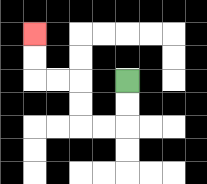{'start': '[5, 3]', 'end': '[1, 1]', 'path_directions': 'D,D,L,L,U,U,L,L,U,U', 'path_coordinates': '[[5, 3], [5, 4], [5, 5], [4, 5], [3, 5], [3, 4], [3, 3], [2, 3], [1, 3], [1, 2], [1, 1]]'}